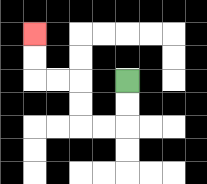{'start': '[5, 3]', 'end': '[1, 1]', 'path_directions': 'D,D,L,L,U,U,L,L,U,U', 'path_coordinates': '[[5, 3], [5, 4], [5, 5], [4, 5], [3, 5], [3, 4], [3, 3], [2, 3], [1, 3], [1, 2], [1, 1]]'}